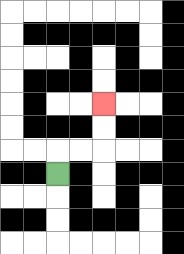{'start': '[2, 7]', 'end': '[4, 4]', 'path_directions': 'U,R,R,U,U', 'path_coordinates': '[[2, 7], [2, 6], [3, 6], [4, 6], [4, 5], [4, 4]]'}